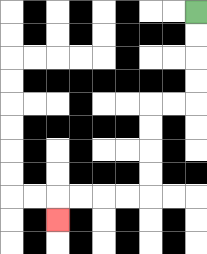{'start': '[8, 0]', 'end': '[2, 9]', 'path_directions': 'D,D,D,D,L,L,D,D,D,D,L,L,L,L,D', 'path_coordinates': '[[8, 0], [8, 1], [8, 2], [8, 3], [8, 4], [7, 4], [6, 4], [6, 5], [6, 6], [6, 7], [6, 8], [5, 8], [4, 8], [3, 8], [2, 8], [2, 9]]'}